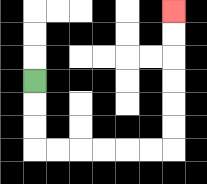{'start': '[1, 3]', 'end': '[7, 0]', 'path_directions': 'D,D,D,R,R,R,R,R,R,U,U,U,U,U,U', 'path_coordinates': '[[1, 3], [1, 4], [1, 5], [1, 6], [2, 6], [3, 6], [4, 6], [5, 6], [6, 6], [7, 6], [7, 5], [7, 4], [7, 3], [7, 2], [7, 1], [7, 0]]'}